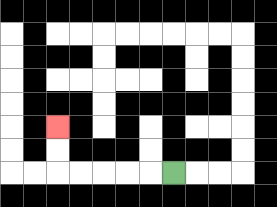{'start': '[7, 7]', 'end': '[2, 5]', 'path_directions': 'L,L,L,L,L,U,U', 'path_coordinates': '[[7, 7], [6, 7], [5, 7], [4, 7], [3, 7], [2, 7], [2, 6], [2, 5]]'}